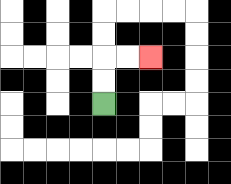{'start': '[4, 4]', 'end': '[6, 2]', 'path_directions': 'U,U,R,R', 'path_coordinates': '[[4, 4], [4, 3], [4, 2], [5, 2], [6, 2]]'}